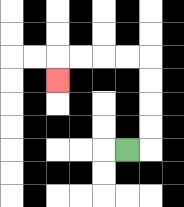{'start': '[5, 6]', 'end': '[2, 3]', 'path_directions': 'R,U,U,U,U,L,L,L,L,D', 'path_coordinates': '[[5, 6], [6, 6], [6, 5], [6, 4], [6, 3], [6, 2], [5, 2], [4, 2], [3, 2], [2, 2], [2, 3]]'}